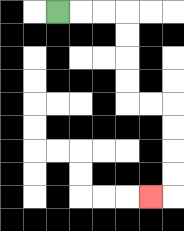{'start': '[2, 0]', 'end': '[6, 8]', 'path_directions': 'R,R,R,D,D,D,D,R,R,D,D,D,D,L', 'path_coordinates': '[[2, 0], [3, 0], [4, 0], [5, 0], [5, 1], [5, 2], [5, 3], [5, 4], [6, 4], [7, 4], [7, 5], [7, 6], [7, 7], [7, 8], [6, 8]]'}